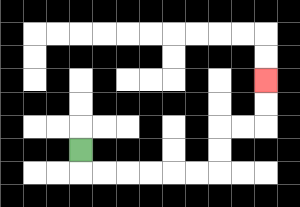{'start': '[3, 6]', 'end': '[11, 3]', 'path_directions': 'D,R,R,R,R,R,R,U,U,R,R,U,U', 'path_coordinates': '[[3, 6], [3, 7], [4, 7], [5, 7], [6, 7], [7, 7], [8, 7], [9, 7], [9, 6], [9, 5], [10, 5], [11, 5], [11, 4], [11, 3]]'}